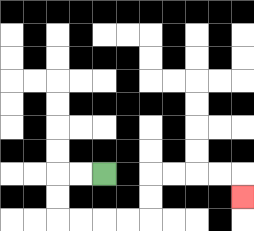{'start': '[4, 7]', 'end': '[10, 8]', 'path_directions': 'L,L,D,D,R,R,R,R,U,U,R,R,R,R,D', 'path_coordinates': '[[4, 7], [3, 7], [2, 7], [2, 8], [2, 9], [3, 9], [4, 9], [5, 9], [6, 9], [6, 8], [6, 7], [7, 7], [8, 7], [9, 7], [10, 7], [10, 8]]'}